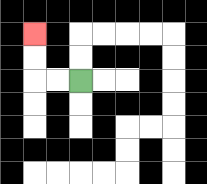{'start': '[3, 3]', 'end': '[1, 1]', 'path_directions': 'L,L,U,U', 'path_coordinates': '[[3, 3], [2, 3], [1, 3], [1, 2], [1, 1]]'}